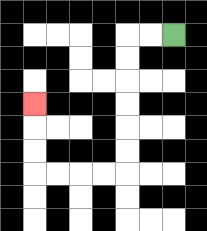{'start': '[7, 1]', 'end': '[1, 4]', 'path_directions': 'L,L,D,D,D,D,D,D,L,L,L,L,U,U,U', 'path_coordinates': '[[7, 1], [6, 1], [5, 1], [5, 2], [5, 3], [5, 4], [5, 5], [5, 6], [5, 7], [4, 7], [3, 7], [2, 7], [1, 7], [1, 6], [1, 5], [1, 4]]'}